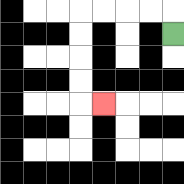{'start': '[7, 1]', 'end': '[4, 4]', 'path_directions': 'U,L,L,L,L,D,D,D,D,R', 'path_coordinates': '[[7, 1], [7, 0], [6, 0], [5, 0], [4, 0], [3, 0], [3, 1], [3, 2], [3, 3], [3, 4], [4, 4]]'}